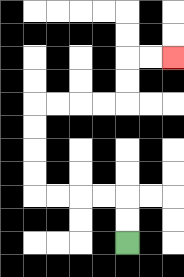{'start': '[5, 10]', 'end': '[7, 2]', 'path_directions': 'U,U,L,L,L,L,U,U,U,U,R,R,R,R,U,U,R,R', 'path_coordinates': '[[5, 10], [5, 9], [5, 8], [4, 8], [3, 8], [2, 8], [1, 8], [1, 7], [1, 6], [1, 5], [1, 4], [2, 4], [3, 4], [4, 4], [5, 4], [5, 3], [5, 2], [6, 2], [7, 2]]'}